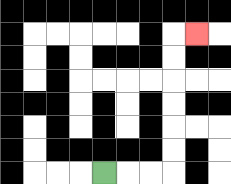{'start': '[4, 7]', 'end': '[8, 1]', 'path_directions': 'R,R,R,U,U,U,U,U,U,R', 'path_coordinates': '[[4, 7], [5, 7], [6, 7], [7, 7], [7, 6], [7, 5], [7, 4], [7, 3], [7, 2], [7, 1], [8, 1]]'}